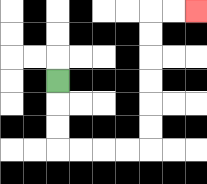{'start': '[2, 3]', 'end': '[8, 0]', 'path_directions': 'D,D,D,R,R,R,R,U,U,U,U,U,U,R,R', 'path_coordinates': '[[2, 3], [2, 4], [2, 5], [2, 6], [3, 6], [4, 6], [5, 6], [6, 6], [6, 5], [6, 4], [6, 3], [6, 2], [6, 1], [6, 0], [7, 0], [8, 0]]'}